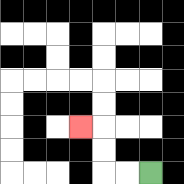{'start': '[6, 7]', 'end': '[3, 5]', 'path_directions': 'L,L,U,U,L', 'path_coordinates': '[[6, 7], [5, 7], [4, 7], [4, 6], [4, 5], [3, 5]]'}